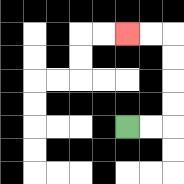{'start': '[5, 5]', 'end': '[5, 1]', 'path_directions': 'R,R,U,U,U,U,L,L', 'path_coordinates': '[[5, 5], [6, 5], [7, 5], [7, 4], [7, 3], [7, 2], [7, 1], [6, 1], [5, 1]]'}